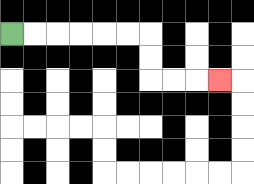{'start': '[0, 1]', 'end': '[9, 3]', 'path_directions': 'R,R,R,R,R,R,D,D,R,R,R', 'path_coordinates': '[[0, 1], [1, 1], [2, 1], [3, 1], [4, 1], [5, 1], [6, 1], [6, 2], [6, 3], [7, 3], [8, 3], [9, 3]]'}